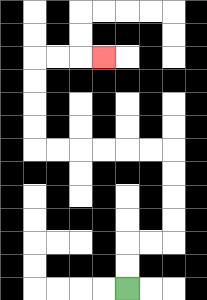{'start': '[5, 12]', 'end': '[4, 2]', 'path_directions': 'U,U,R,R,U,U,U,U,L,L,L,L,L,L,U,U,U,U,R,R,R', 'path_coordinates': '[[5, 12], [5, 11], [5, 10], [6, 10], [7, 10], [7, 9], [7, 8], [7, 7], [7, 6], [6, 6], [5, 6], [4, 6], [3, 6], [2, 6], [1, 6], [1, 5], [1, 4], [1, 3], [1, 2], [2, 2], [3, 2], [4, 2]]'}